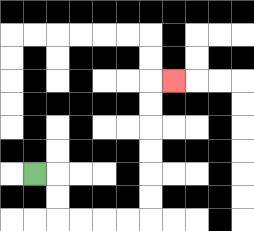{'start': '[1, 7]', 'end': '[7, 3]', 'path_directions': 'R,D,D,R,R,R,R,U,U,U,U,U,U,R', 'path_coordinates': '[[1, 7], [2, 7], [2, 8], [2, 9], [3, 9], [4, 9], [5, 9], [6, 9], [6, 8], [6, 7], [6, 6], [6, 5], [6, 4], [6, 3], [7, 3]]'}